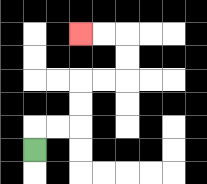{'start': '[1, 6]', 'end': '[3, 1]', 'path_directions': 'U,R,R,U,U,R,R,U,U,L,L', 'path_coordinates': '[[1, 6], [1, 5], [2, 5], [3, 5], [3, 4], [3, 3], [4, 3], [5, 3], [5, 2], [5, 1], [4, 1], [3, 1]]'}